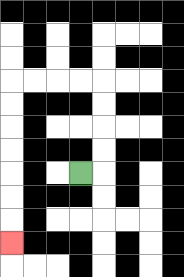{'start': '[3, 7]', 'end': '[0, 10]', 'path_directions': 'R,U,U,U,U,L,L,L,L,D,D,D,D,D,D,D', 'path_coordinates': '[[3, 7], [4, 7], [4, 6], [4, 5], [4, 4], [4, 3], [3, 3], [2, 3], [1, 3], [0, 3], [0, 4], [0, 5], [0, 6], [0, 7], [0, 8], [0, 9], [0, 10]]'}